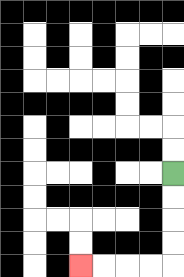{'start': '[7, 7]', 'end': '[3, 11]', 'path_directions': 'D,D,D,D,L,L,L,L', 'path_coordinates': '[[7, 7], [7, 8], [7, 9], [7, 10], [7, 11], [6, 11], [5, 11], [4, 11], [3, 11]]'}